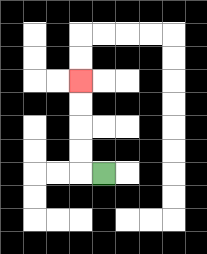{'start': '[4, 7]', 'end': '[3, 3]', 'path_directions': 'L,U,U,U,U', 'path_coordinates': '[[4, 7], [3, 7], [3, 6], [3, 5], [3, 4], [3, 3]]'}